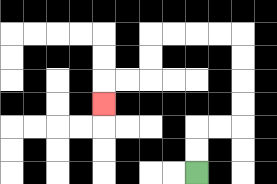{'start': '[8, 7]', 'end': '[4, 4]', 'path_directions': 'U,U,R,R,U,U,U,U,L,L,L,L,D,D,L,L,D', 'path_coordinates': '[[8, 7], [8, 6], [8, 5], [9, 5], [10, 5], [10, 4], [10, 3], [10, 2], [10, 1], [9, 1], [8, 1], [7, 1], [6, 1], [6, 2], [6, 3], [5, 3], [4, 3], [4, 4]]'}